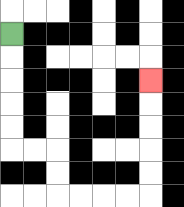{'start': '[0, 1]', 'end': '[6, 3]', 'path_directions': 'D,D,D,D,D,R,R,D,D,R,R,R,R,U,U,U,U,U', 'path_coordinates': '[[0, 1], [0, 2], [0, 3], [0, 4], [0, 5], [0, 6], [1, 6], [2, 6], [2, 7], [2, 8], [3, 8], [4, 8], [5, 8], [6, 8], [6, 7], [6, 6], [6, 5], [6, 4], [6, 3]]'}